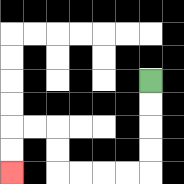{'start': '[6, 3]', 'end': '[0, 7]', 'path_directions': 'D,D,D,D,L,L,L,L,U,U,L,L,D,D', 'path_coordinates': '[[6, 3], [6, 4], [6, 5], [6, 6], [6, 7], [5, 7], [4, 7], [3, 7], [2, 7], [2, 6], [2, 5], [1, 5], [0, 5], [0, 6], [0, 7]]'}